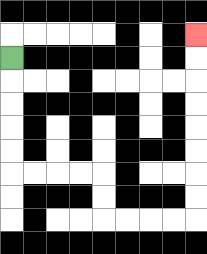{'start': '[0, 2]', 'end': '[8, 1]', 'path_directions': 'D,D,D,D,D,R,R,R,R,D,D,R,R,R,R,U,U,U,U,U,U,U,U', 'path_coordinates': '[[0, 2], [0, 3], [0, 4], [0, 5], [0, 6], [0, 7], [1, 7], [2, 7], [3, 7], [4, 7], [4, 8], [4, 9], [5, 9], [6, 9], [7, 9], [8, 9], [8, 8], [8, 7], [8, 6], [8, 5], [8, 4], [8, 3], [8, 2], [8, 1]]'}